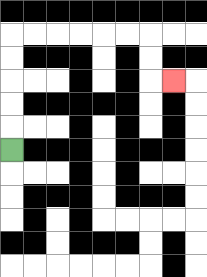{'start': '[0, 6]', 'end': '[7, 3]', 'path_directions': 'U,U,U,U,U,R,R,R,R,R,R,D,D,R', 'path_coordinates': '[[0, 6], [0, 5], [0, 4], [0, 3], [0, 2], [0, 1], [1, 1], [2, 1], [3, 1], [4, 1], [5, 1], [6, 1], [6, 2], [6, 3], [7, 3]]'}